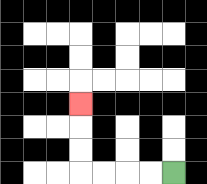{'start': '[7, 7]', 'end': '[3, 4]', 'path_directions': 'L,L,L,L,U,U,U', 'path_coordinates': '[[7, 7], [6, 7], [5, 7], [4, 7], [3, 7], [3, 6], [3, 5], [3, 4]]'}